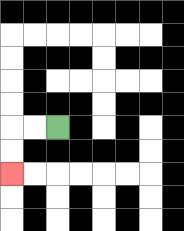{'start': '[2, 5]', 'end': '[0, 7]', 'path_directions': 'L,L,D,D', 'path_coordinates': '[[2, 5], [1, 5], [0, 5], [0, 6], [0, 7]]'}